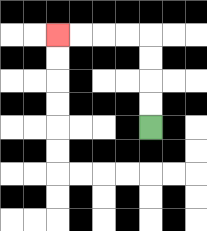{'start': '[6, 5]', 'end': '[2, 1]', 'path_directions': 'U,U,U,U,L,L,L,L', 'path_coordinates': '[[6, 5], [6, 4], [6, 3], [6, 2], [6, 1], [5, 1], [4, 1], [3, 1], [2, 1]]'}